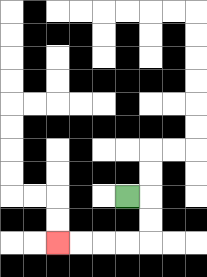{'start': '[5, 8]', 'end': '[2, 10]', 'path_directions': 'R,D,D,L,L,L,L', 'path_coordinates': '[[5, 8], [6, 8], [6, 9], [6, 10], [5, 10], [4, 10], [3, 10], [2, 10]]'}